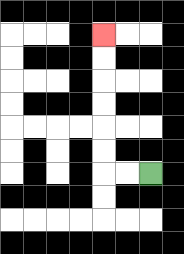{'start': '[6, 7]', 'end': '[4, 1]', 'path_directions': 'L,L,U,U,U,U,U,U', 'path_coordinates': '[[6, 7], [5, 7], [4, 7], [4, 6], [4, 5], [4, 4], [4, 3], [4, 2], [4, 1]]'}